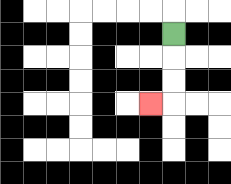{'start': '[7, 1]', 'end': '[6, 4]', 'path_directions': 'D,D,D,L', 'path_coordinates': '[[7, 1], [7, 2], [7, 3], [7, 4], [6, 4]]'}